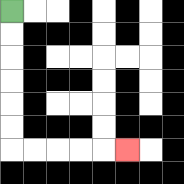{'start': '[0, 0]', 'end': '[5, 6]', 'path_directions': 'D,D,D,D,D,D,R,R,R,R,R', 'path_coordinates': '[[0, 0], [0, 1], [0, 2], [0, 3], [0, 4], [0, 5], [0, 6], [1, 6], [2, 6], [3, 6], [4, 6], [5, 6]]'}